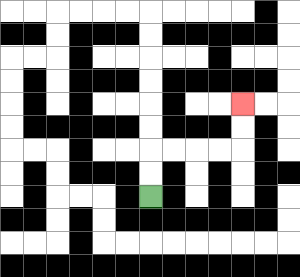{'start': '[6, 8]', 'end': '[10, 4]', 'path_directions': 'U,U,R,R,R,R,U,U', 'path_coordinates': '[[6, 8], [6, 7], [6, 6], [7, 6], [8, 6], [9, 6], [10, 6], [10, 5], [10, 4]]'}